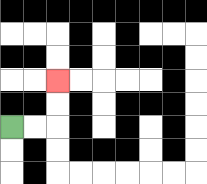{'start': '[0, 5]', 'end': '[2, 3]', 'path_directions': 'R,R,U,U', 'path_coordinates': '[[0, 5], [1, 5], [2, 5], [2, 4], [2, 3]]'}